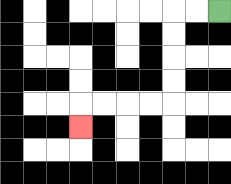{'start': '[9, 0]', 'end': '[3, 5]', 'path_directions': 'L,L,D,D,D,D,L,L,L,L,D', 'path_coordinates': '[[9, 0], [8, 0], [7, 0], [7, 1], [7, 2], [7, 3], [7, 4], [6, 4], [5, 4], [4, 4], [3, 4], [3, 5]]'}